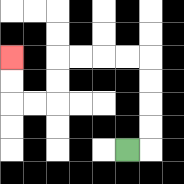{'start': '[5, 6]', 'end': '[0, 2]', 'path_directions': 'R,U,U,U,U,L,L,L,L,D,D,L,L,U,U', 'path_coordinates': '[[5, 6], [6, 6], [6, 5], [6, 4], [6, 3], [6, 2], [5, 2], [4, 2], [3, 2], [2, 2], [2, 3], [2, 4], [1, 4], [0, 4], [0, 3], [0, 2]]'}